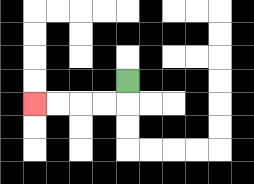{'start': '[5, 3]', 'end': '[1, 4]', 'path_directions': 'D,L,L,L,L', 'path_coordinates': '[[5, 3], [5, 4], [4, 4], [3, 4], [2, 4], [1, 4]]'}